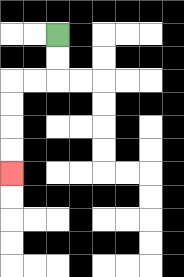{'start': '[2, 1]', 'end': '[0, 7]', 'path_directions': 'D,D,L,L,D,D,D,D', 'path_coordinates': '[[2, 1], [2, 2], [2, 3], [1, 3], [0, 3], [0, 4], [0, 5], [0, 6], [0, 7]]'}